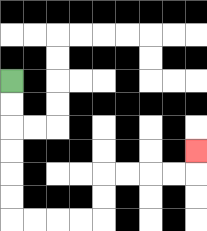{'start': '[0, 3]', 'end': '[8, 6]', 'path_directions': 'D,D,D,D,D,D,R,R,R,R,U,U,R,R,R,R,U', 'path_coordinates': '[[0, 3], [0, 4], [0, 5], [0, 6], [0, 7], [0, 8], [0, 9], [1, 9], [2, 9], [3, 9], [4, 9], [4, 8], [4, 7], [5, 7], [6, 7], [7, 7], [8, 7], [8, 6]]'}